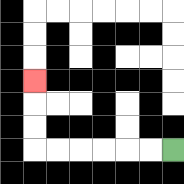{'start': '[7, 6]', 'end': '[1, 3]', 'path_directions': 'L,L,L,L,L,L,U,U,U', 'path_coordinates': '[[7, 6], [6, 6], [5, 6], [4, 6], [3, 6], [2, 6], [1, 6], [1, 5], [1, 4], [1, 3]]'}